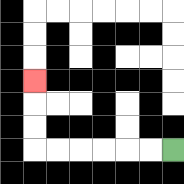{'start': '[7, 6]', 'end': '[1, 3]', 'path_directions': 'L,L,L,L,L,L,U,U,U', 'path_coordinates': '[[7, 6], [6, 6], [5, 6], [4, 6], [3, 6], [2, 6], [1, 6], [1, 5], [1, 4], [1, 3]]'}